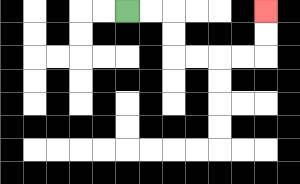{'start': '[5, 0]', 'end': '[11, 0]', 'path_directions': 'R,R,D,D,R,R,R,R,U,U', 'path_coordinates': '[[5, 0], [6, 0], [7, 0], [7, 1], [7, 2], [8, 2], [9, 2], [10, 2], [11, 2], [11, 1], [11, 0]]'}